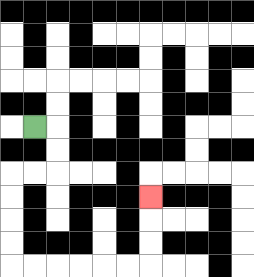{'start': '[1, 5]', 'end': '[6, 8]', 'path_directions': 'R,D,D,L,L,D,D,D,D,R,R,R,R,R,R,U,U,U', 'path_coordinates': '[[1, 5], [2, 5], [2, 6], [2, 7], [1, 7], [0, 7], [0, 8], [0, 9], [0, 10], [0, 11], [1, 11], [2, 11], [3, 11], [4, 11], [5, 11], [6, 11], [6, 10], [6, 9], [6, 8]]'}